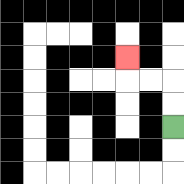{'start': '[7, 5]', 'end': '[5, 2]', 'path_directions': 'U,U,L,L,U', 'path_coordinates': '[[7, 5], [7, 4], [7, 3], [6, 3], [5, 3], [5, 2]]'}